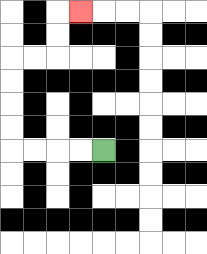{'start': '[4, 6]', 'end': '[3, 0]', 'path_directions': 'L,L,L,L,U,U,U,U,R,R,U,U,R', 'path_coordinates': '[[4, 6], [3, 6], [2, 6], [1, 6], [0, 6], [0, 5], [0, 4], [0, 3], [0, 2], [1, 2], [2, 2], [2, 1], [2, 0], [3, 0]]'}